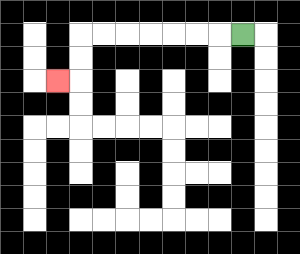{'start': '[10, 1]', 'end': '[2, 3]', 'path_directions': 'L,L,L,L,L,L,L,D,D,L', 'path_coordinates': '[[10, 1], [9, 1], [8, 1], [7, 1], [6, 1], [5, 1], [4, 1], [3, 1], [3, 2], [3, 3], [2, 3]]'}